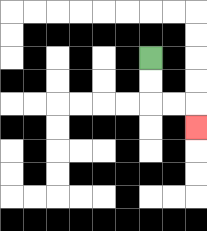{'start': '[6, 2]', 'end': '[8, 5]', 'path_directions': 'D,D,R,R,D', 'path_coordinates': '[[6, 2], [6, 3], [6, 4], [7, 4], [8, 4], [8, 5]]'}